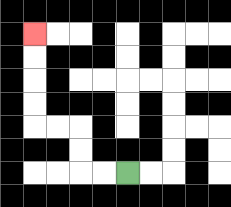{'start': '[5, 7]', 'end': '[1, 1]', 'path_directions': 'L,L,U,U,L,L,U,U,U,U', 'path_coordinates': '[[5, 7], [4, 7], [3, 7], [3, 6], [3, 5], [2, 5], [1, 5], [1, 4], [1, 3], [1, 2], [1, 1]]'}